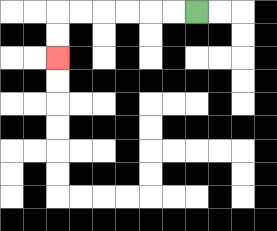{'start': '[8, 0]', 'end': '[2, 2]', 'path_directions': 'L,L,L,L,L,L,D,D', 'path_coordinates': '[[8, 0], [7, 0], [6, 0], [5, 0], [4, 0], [3, 0], [2, 0], [2, 1], [2, 2]]'}